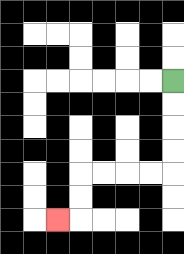{'start': '[7, 3]', 'end': '[2, 9]', 'path_directions': 'D,D,D,D,L,L,L,L,D,D,L', 'path_coordinates': '[[7, 3], [7, 4], [7, 5], [7, 6], [7, 7], [6, 7], [5, 7], [4, 7], [3, 7], [3, 8], [3, 9], [2, 9]]'}